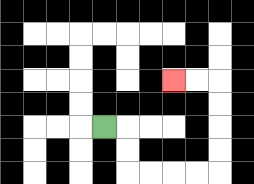{'start': '[4, 5]', 'end': '[7, 3]', 'path_directions': 'R,D,D,R,R,R,R,U,U,U,U,L,L', 'path_coordinates': '[[4, 5], [5, 5], [5, 6], [5, 7], [6, 7], [7, 7], [8, 7], [9, 7], [9, 6], [9, 5], [9, 4], [9, 3], [8, 3], [7, 3]]'}